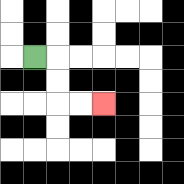{'start': '[1, 2]', 'end': '[4, 4]', 'path_directions': 'R,D,D,R,R', 'path_coordinates': '[[1, 2], [2, 2], [2, 3], [2, 4], [3, 4], [4, 4]]'}